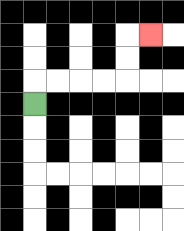{'start': '[1, 4]', 'end': '[6, 1]', 'path_directions': 'U,R,R,R,R,U,U,R', 'path_coordinates': '[[1, 4], [1, 3], [2, 3], [3, 3], [4, 3], [5, 3], [5, 2], [5, 1], [6, 1]]'}